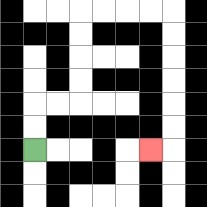{'start': '[1, 6]', 'end': '[6, 6]', 'path_directions': 'U,U,R,R,U,U,U,U,R,R,R,R,D,D,D,D,D,D,L', 'path_coordinates': '[[1, 6], [1, 5], [1, 4], [2, 4], [3, 4], [3, 3], [3, 2], [3, 1], [3, 0], [4, 0], [5, 0], [6, 0], [7, 0], [7, 1], [7, 2], [7, 3], [7, 4], [7, 5], [7, 6], [6, 6]]'}